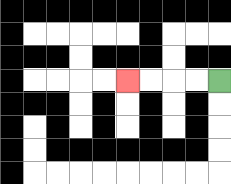{'start': '[9, 3]', 'end': '[5, 3]', 'path_directions': 'L,L,L,L', 'path_coordinates': '[[9, 3], [8, 3], [7, 3], [6, 3], [5, 3]]'}